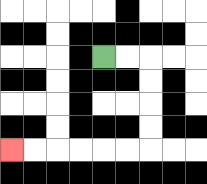{'start': '[4, 2]', 'end': '[0, 6]', 'path_directions': 'R,R,D,D,D,D,L,L,L,L,L,L', 'path_coordinates': '[[4, 2], [5, 2], [6, 2], [6, 3], [6, 4], [6, 5], [6, 6], [5, 6], [4, 6], [3, 6], [2, 6], [1, 6], [0, 6]]'}